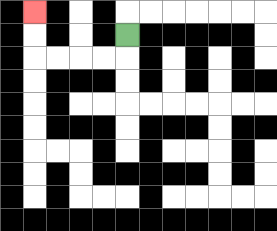{'start': '[5, 1]', 'end': '[1, 0]', 'path_directions': 'D,L,L,L,L,U,U', 'path_coordinates': '[[5, 1], [5, 2], [4, 2], [3, 2], [2, 2], [1, 2], [1, 1], [1, 0]]'}